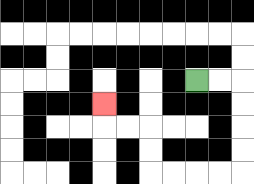{'start': '[8, 3]', 'end': '[4, 4]', 'path_directions': 'R,R,D,D,D,D,L,L,L,L,U,U,L,L,U', 'path_coordinates': '[[8, 3], [9, 3], [10, 3], [10, 4], [10, 5], [10, 6], [10, 7], [9, 7], [8, 7], [7, 7], [6, 7], [6, 6], [6, 5], [5, 5], [4, 5], [4, 4]]'}